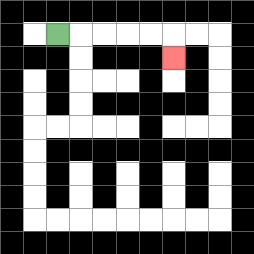{'start': '[2, 1]', 'end': '[7, 2]', 'path_directions': 'R,R,R,R,R,D', 'path_coordinates': '[[2, 1], [3, 1], [4, 1], [5, 1], [6, 1], [7, 1], [7, 2]]'}